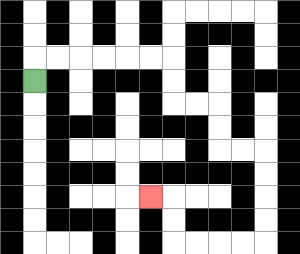{'start': '[1, 3]', 'end': '[6, 8]', 'path_directions': 'U,R,R,R,R,R,R,D,D,R,R,D,D,R,R,D,D,D,D,L,L,L,L,U,U,L', 'path_coordinates': '[[1, 3], [1, 2], [2, 2], [3, 2], [4, 2], [5, 2], [6, 2], [7, 2], [7, 3], [7, 4], [8, 4], [9, 4], [9, 5], [9, 6], [10, 6], [11, 6], [11, 7], [11, 8], [11, 9], [11, 10], [10, 10], [9, 10], [8, 10], [7, 10], [7, 9], [7, 8], [6, 8]]'}